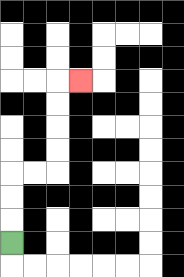{'start': '[0, 10]', 'end': '[3, 3]', 'path_directions': 'U,U,U,R,R,U,U,U,U,R', 'path_coordinates': '[[0, 10], [0, 9], [0, 8], [0, 7], [1, 7], [2, 7], [2, 6], [2, 5], [2, 4], [2, 3], [3, 3]]'}